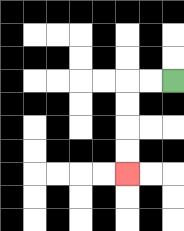{'start': '[7, 3]', 'end': '[5, 7]', 'path_directions': 'L,L,D,D,D,D', 'path_coordinates': '[[7, 3], [6, 3], [5, 3], [5, 4], [5, 5], [5, 6], [5, 7]]'}